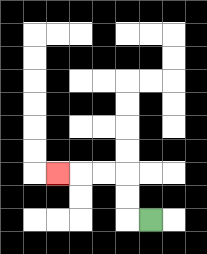{'start': '[6, 9]', 'end': '[2, 7]', 'path_directions': 'L,U,U,L,L,L', 'path_coordinates': '[[6, 9], [5, 9], [5, 8], [5, 7], [4, 7], [3, 7], [2, 7]]'}